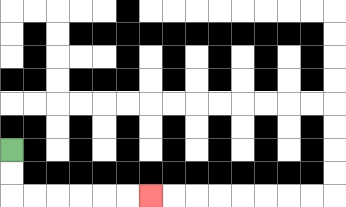{'start': '[0, 6]', 'end': '[6, 8]', 'path_directions': 'D,D,R,R,R,R,R,R', 'path_coordinates': '[[0, 6], [0, 7], [0, 8], [1, 8], [2, 8], [3, 8], [4, 8], [5, 8], [6, 8]]'}